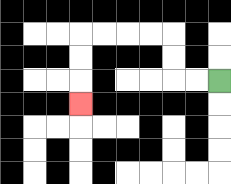{'start': '[9, 3]', 'end': '[3, 4]', 'path_directions': 'L,L,U,U,L,L,L,L,D,D,D', 'path_coordinates': '[[9, 3], [8, 3], [7, 3], [7, 2], [7, 1], [6, 1], [5, 1], [4, 1], [3, 1], [3, 2], [3, 3], [3, 4]]'}